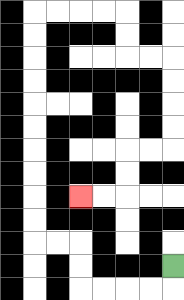{'start': '[7, 11]', 'end': '[3, 8]', 'path_directions': 'D,L,L,L,L,U,U,L,L,U,U,U,U,U,U,U,U,U,U,R,R,R,R,D,D,R,R,D,D,D,D,L,L,D,D,L,L', 'path_coordinates': '[[7, 11], [7, 12], [6, 12], [5, 12], [4, 12], [3, 12], [3, 11], [3, 10], [2, 10], [1, 10], [1, 9], [1, 8], [1, 7], [1, 6], [1, 5], [1, 4], [1, 3], [1, 2], [1, 1], [1, 0], [2, 0], [3, 0], [4, 0], [5, 0], [5, 1], [5, 2], [6, 2], [7, 2], [7, 3], [7, 4], [7, 5], [7, 6], [6, 6], [5, 6], [5, 7], [5, 8], [4, 8], [3, 8]]'}